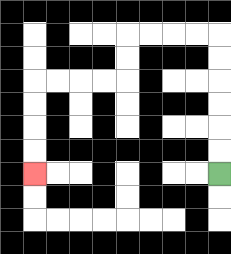{'start': '[9, 7]', 'end': '[1, 7]', 'path_directions': 'U,U,U,U,U,U,L,L,L,L,D,D,L,L,L,L,D,D,D,D', 'path_coordinates': '[[9, 7], [9, 6], [9, 5], [9, 4], [9, 3], [9, 2], [9, 1], [8, 1], [7, 1], [6, 1], [5, 1], [5, 2], [5, 3], [4, 3], [3, 3], [2, 3], [1, 3], [1, 4], [1, 5], [1, 6], [1, 7]]'}